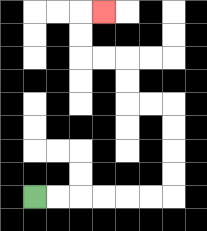{'start': '[1, 8]', 'end': '[4, 0]', 'path_directions': 'R,R,R,R,R,R,U,U,U,U,L,L,U,U,L,L,U,U,R', 'path_coordinates': '[[1, 8], [2, 8], [3, 8], [4, 8], [5, 8], [6, 8], [7, 8], [7, 7], [7, 6], [7, 5], [7, 4], [6, 4], [5, 4], [5, 3], [5, 2], [4, 2], [3, 2], [3, 1], [3, 0], [4, 0]]'}